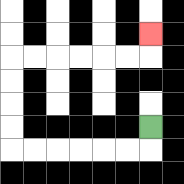{'start': '[6, 5]', 'end': '[6, 1]', 'path_directions': 'D,L,L,L,L,L,L,U,U,U,U,R,R,R,R,R,R,U', 'path_coordinates': '[[6, 5], [6, 6], [5, 6], [4, 6], [3, 6], [2, 6], [1, 6], [0, 6], [0, 5], [0, 4], [0, 3], [0, 2], [1, 2], [2, 2], [3, 2], [4, 2], [5, 2], [6, 2], [6, 1]]'}